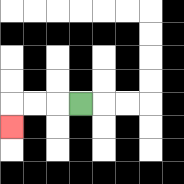{'start': '[3, 4]', 'end': '[0, 5]', 'path_directions': 'L,L,L,D', 'path_coordinates': '[[3, 4], [2, 4], [1, 4], [0, 4], [0, 5]]'}